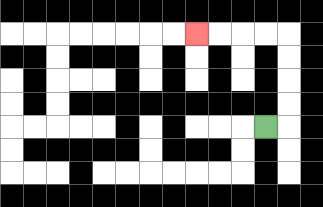{'start': '[11, 5]', 'end': '[8, 1]', 'path_directions': 'R,U,U,U,U,L,L,L,L', 'path_coordinates': '[[11, 5], [12, 5], [12, 4], [12, 3], [12, 2], [12, 1], [11, 1], [10, 1], [9, 1], [8, 1]]'}